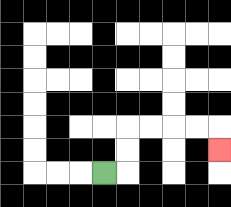{'start': '[4, 7]', 'end': '[9, 6]', 'path_directions': 'R,U,U,R,R,R,R,D', 'path_coordinates': '[[4, 7], [5, 7], [5, 6], [5, 5], [6, 5], [7, 5], [8, 5], [9, 5], [9, 6]]'}